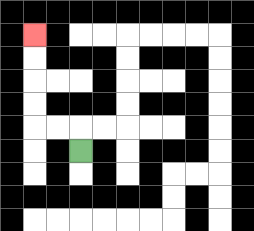{'start': '[3, 6]', 'end': '[1, 1]', 'path_directions': 'U,L,L,U,U,U,U', 'path_coordinates': '[[3, 6], [3, 5], [2, 5], [1, 5], [1, 4], [1, 3], [1, 2], [1, 1]]'}